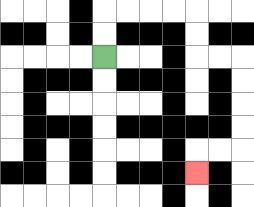{'start': '[4, 2]', 'end': '[8, 7]', 'path_directions': 'U,U,R,R,R,R,D,D,R,R,D,D,D,D,L,L,D', 'path_coordinates': '[[4, 2], [4, 1], [4, 0], [5, 0], [6, 0], [7, 0], [8, 0], [8, 1], [8, 2], [9, 2], [10, 2], [10, 3], [10, 4], [10, 5], [10, 6], [9, 6], [8, 6], [8, 7]]'}